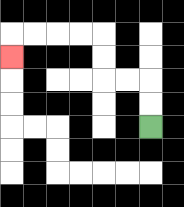{'start': '[6, 5]', 'end': '[0, 2]', 'path_directions': 'U,U,L,L,U,U,L,L,L,L,D', 'path_coordinates': '[[6, 5], [6, 4], [6, 3], [5, 3], [4, 3], [4, 2], [4, 1], [3, 1], [2, 1], [1, 1], [0, 1], [0, 2]]'}